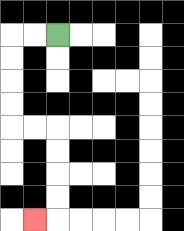{'start': '[2, 1]', 'end': '[1, 9]', 'path_directions': 'L,L,D,D,D,D,R,R,D,D,D,D,L', 'path_coordinates': '[[2, 1], [1, 1], [0, 1], [0, 2], [0, 3], [0, 4], [0, 5], [1, 5], [2, 5], [2, 6], [2, 7], [2, 8], [2, 9], [1, 9]]'}